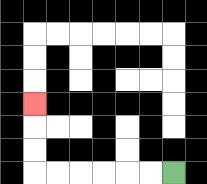{'start': '[7, 7]', 'end': '[1, 4]', 'path_directions': 'L,L,L,L,L,L,U,U,U', 'path_coordinates': '[[7, 7], [6, 7], [5, 7], [4, 7], [3, 7], [2, 7], [1, 7], [1, 6], [1, 5], [1, 4]]'}